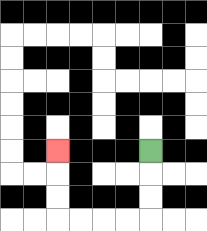{'start': '[6, 6]', 'end': '[2, 6]', 'path_directions': 'D,D,D,L,L,L,L,U,U,U', 'path_coordinates': '[[6, 6], [6, 7], [6, 8], [6, 9], [5, 9], [4, 9], [3, 9], [2, 9], [2, 8], [2, 7], [2, 6]]'}